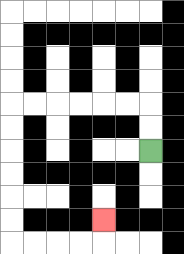{'start': '[6, 6]', 'end': '[4, 9]', 'path_directions': 'U,U,L,L,L,L,L,L,D,D,D,D,D,D,R,R,R,R,U', 'path_coordinates': '[[6, 6], [6, 5], [6, 4], [5, 4], [4, 4], [3, 4], [2, 4], [1, 4], [0, 4], [0, 5], [0, 6], [0, 7], [0, 8], [0, 9], [0, 10], [1, 10], [2, 10], [3, 10], [4, 10], [4, 9]]'}